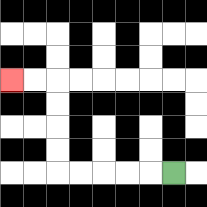{'start': '[7, 7]', 'end': '[0, 3]', 'path_directions': 'L,L,L,L,L,U,U,U,U,L,L', 'path_coordinates': '[[7, 7], [6, 7], [5, 7], [4, 7], [3, 7], [2, 7], [2, 6], [2, 5], [2, 4], [2, 3], [1, 3], [0, 3]]'}